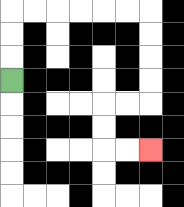{'start': '[0, 3]', 'end': '[6, 6]', 'path_directions': 'U,U,U,R,R,R,R,R,R,D,D,D,D,L,L,D,D,R,R', 'path_coordinates': '[[0, 3], [0, 2], [0, 1], [0, 0], [1, 0], [2, 0], [3, 0], [4, 0], [5, 0], [6, 0], [6, 1], [6, 2], [6, 3], [6, 4], [5, 4], [4, 4], [4, 5], [4, 6], [5, 6], [6, 6]]'}